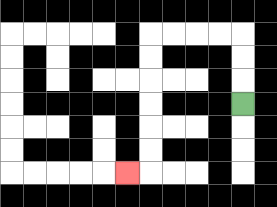{'start': '[10, 4]', 'end': '[5, 7]', 'path_directions': 'U,U,U,L,L,L,L,D,D,D,D,D,D,L', 'path_coordinates': '[[10, 4], [10, 3], [10, 2], [10, 1], [9, 1], [8, 1], [7, 1], [6, 1], [6, 2], [6, 3], [6, 4], [6, 5], [6, 6], [6, 7], [5, 7]]'}